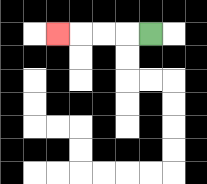{'start': '[6, 1]', 'end': '[2, 1]', 'path_directions': 'L,L,L,L', 'path_coordinates': '[[6, 1], [5, 1], [4, 1], [3, 1], [2, 1]]'}